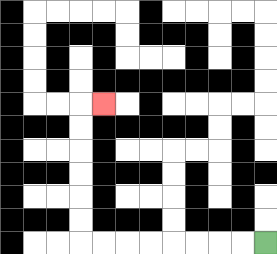{'start': '[11, 10]', 'end': '[4, 4]', 'path_directions': 'L,L,L,L,L,L,L,L,U,U,U,U,U,U,R', 'path_coordinates': '[[11, 10], [10, 10], [9, 10], [8, 10], [7, 10], [6, 10], [5, 10], [4, 10], [3, 10], [3, 9], [3, 8], [3, 7], [3, 6], [3, 5], [3, 4], [4, 4]]'}